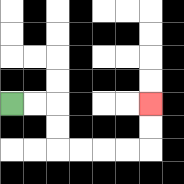{'start': '[0, 4]', 'end': '[6, 4]', 'path_directions': 'R,R,D,D,R,R,R,R,U,U', 'path_coordinates': '[[0, 4], [1, 4], [2, 4], [2, 5], [2, 6], [3, 6], [4, 6], [5, 6], [6, 6], [6, 5], [6, 4]]'}